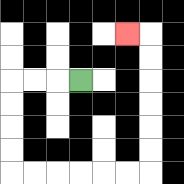{'start': '[3, 3]', 'end': '[5, 1]', 'path_directions': 'L,L,L,D,D,D,D,R,R,R,R,R,R,U,U,U,U,U,U,L', 'path_coordinates': '[[3, 3], [2, 3], [1, 3], [0, 3], [0, 4], [0, 5], [0, 6], [0, 7], [1, 7], [2, 7], [3, 7], [4, 7], [5, 7], [6, 7], [6, 6], [6, 5], [6, 4], [6, 3], [6, 2], [6, 1], [5, 1]]'}